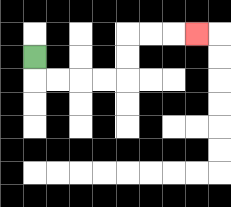{'start': '[1, 2]', 'end': '[8, 1]', 'path_directions': 'D,R,R,R,R,U,U,R,R,R', 'path_coordinates': '[[1, 2], [1, 3], [2, 3], [3, 3], [4, 3], [5, 3], [5, 2], [5, 1], [6, 1], [7, 1], [8, 1]]'}